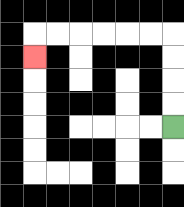{'start': '[7, 5]', 'end': '[1, 2]', 'path_directions': 'U,U,U,U,L,L,L,L,L,L,D', 'path_coordinates': '[[7, 5], [7, 4], [7, 3], [7, 2], [7, 1], [6, 1], [5, 1], [4, 1], [3, 1], [2, 1], [1, 1], [1, 2]]'}